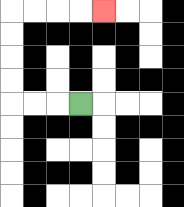{'start': '[3, 4]', 'end': '[4, 0]', 'path_directions': 'L,L,L,U,U,U,U,R,R,R,R', 'path_coordinates': '[[3, 4], [2, 4], [1, 4], [0, 4], [0, 3], [0, 2], [0, 1], [0, 0], [1, 0], [2, 0], [3, 0], [4, 0]]'}